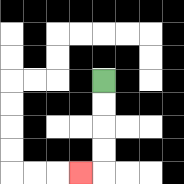{'start': '[4, 3]', 'end': '[3, 7]', 'path_directions': 'D,D,D,D,L', 'path_coordinates': '[[4, 3], [4, 4], [4, 5], [4, 6], [4, 7], [3, 7]]'}